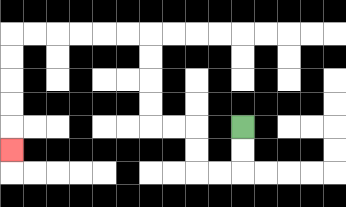{'start': '[10, 5]', 'end': '[0, 6]', 'path_directions': 'D,D,L,L,U,U,L,L,U,U,U,U,L,L,L,L,L,L,D,D,D,D,D', 'path_coordinates': '[[10, 5], [10, 6], [10, 7], [9, 7], [8, 7], [8, 6], [8, 5], [7, 5], [6, 5], [6, 4], [6, 3], [6, 2], [6, 1], [5, 1], [4, 1], [3, 1], [2, 1], [1, 1], [0, 1], [0, 2], [0, 3], [0, 4], [0, 5], [0, 6]]'}